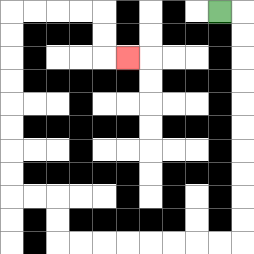{'start': '[9, 0]', 'end': '[5, 2]', 'path_directions': 'R,D,D,D,D,D,D,D,D,D,D,L,L,L,L,L,L,L,L,U,U,L,L,U,U,U,U,U,U,U,U,R,R,R,R,D,D,R', 'path_coordinates': '[[9, 0], [10, 0], [10, 1], [10, 2], [10, 3], [10, 4], [10, 5], [10, 6], [10, 7], [10, 8], [10, 9], [10, 10], [9, 10], [8, 10], [7, 10], [6, 10], [5, 10], [4, 10], [3, 10], [2, 10], [2, 9], [2, 8], [1, 8], [0, 8], [0, 7], [0, 6], [0, 5], [0, 4], [0, 3], [0, 2], [0, 1], [0, 0], [1, 0], [2, 0], [3, 0], [4, 0], [4, 1], [4, 2], [5, 2]]'}